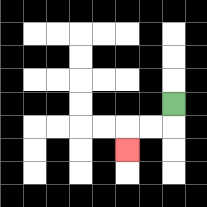{'start': '[7, 4]', 'end': '[5, 6]', 'path_directions': 'D,L,L,D', 'path_coordinates': '[[7, 4], [7, 5], [6, 5], [5, 5], [5, 6]]'}